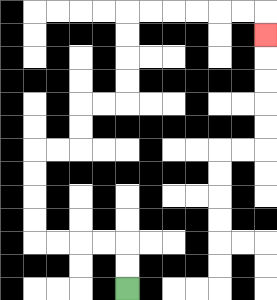{'start': '[5, 12]', 'end': '[11, 1]', 'path_directions': 'U,U,L,L,L,L,U,U,U,U,R,R,U,U,R,R,U,U,U,U,R,R,R,R,R,R,D', 'path_coordinates': '[[5, 12], [5, 11], [5, 10], [4, 10], [3, 10], [2, 10], [1, 10], [1, 9], [1, 8], [1, 7], [1, 6], [2, 6], [3, 6], [3, 5], [3, 4], [4, 4], [5, 4], [5, 3], [5, 2], [5, 1], [5, 0], [6, 0], [7, 0], [8, 0], [9, 0], [10, 0], [11, 0], [11, 1]]'}